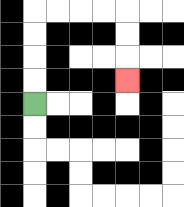{'start': '[1, 4]', 'end': '[5, 3]', 'path_directions': 'U,U,U,U,R,R,R,R,D,D,D', 'path_coordinates': '[[1, 4], [1, 3], [1, 2], [1, 1], [1, 0], [2, 0], [3, 0], [4, 0], [5, 0], [5, 1], [5, 2], [5, 3]]'}